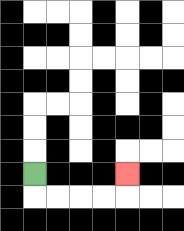{'start': '[1, 7]', 'end': '[5, 7]', 'path_directions': 'D,R,R,R,R,U', 'path_coordinates': '[[1, 7], [1, 8], [2, 8], [3, 8], [4, 8], [5, 8], [5, 7]]'}